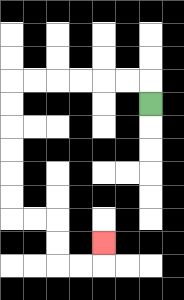{'start': '[6, 4]', 'end': '[4, 10]', 'path_directions': 'U,L,L,L,L,L,L,D,D,D,D,D,D,R,R,D,D,R,R,U', 'path_coordinates': '[[6, 4], [6, 3], [5, 3], [4, 3], [3, 3], [2, 3], [1, 3], [0, 3], [0, 4], [0, 5], [0, 6], [0, 7], [0, 8], [0, 9], [1, 9], [2, 9], [2, 10], [2, 11], [3, 11], [4, 11], [4, 10]]'}